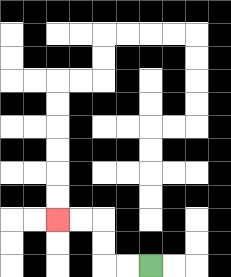{'start': '[6, 11]', 'end': '[2, 9]', 'path_directions': 'L,L,U,U,L,L', 'path_coordinates': '[[6, 11], [5, 11], [4, 11], [4, 10], [4, 9], [3, 9], [2, 9]]'}